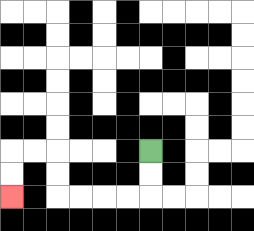{'start': '[6, 6]', 'end': '[0, 8]', 'path_directions': 'D,D,L,L,L,L,U,U,L,L,D,D', 'path_coordinates': '[[6, 6], [6, 7], [6, 8], [5, 8], [4, 8], [3, 8], [2, 8], [2, 7], [2, 6], [1, 6], [0, 6], [0, 7], [0, 8]]'}